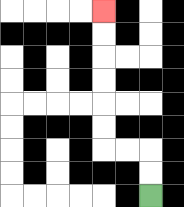{'start': '[6, 8]', 'end': '[4, 0]', 'path_directions': 'U,U,L,L,U,U,U,U,U,U', 'path_coordinates': '[[6, 8], [6, 7], [6, 6], [5, 6], [4, 6], [4, 5], [4, 4], [4, 3], [4, 2], [4, 1], [4, 0]]'}